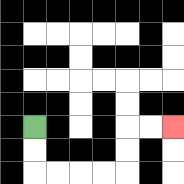{'start': '[1, 5]', 'end': '[7, 5]', 'path_directions': 'D,D,R,R,R,R,U,U,R,R', 'path_coordinates': '[[1, 5], [1, 6], [1, 7], [2, 7], [3, 7], [4, 7], [5, 7], [5, 6], [5, 5], [6, 5], [7, 5]]'}